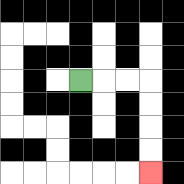{'start': '[3, 3]', 'end': '[6, 7]', 'path_directions': 'R,R,R,D,D,D,D', 'path_coordinates': '[[3, 3], [4, 3], [5, 3], [6, 3], [6, 4], [6, 5], [6, 6], [6, 7]]'}